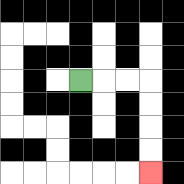{'start': '[3, 3]', 'end': '[6, 7]', 'path_directions': 'R,R,R,D,D,D,D', 'path_coordinates': '[[3, 3], [4, 3], [5, 3], [6, 3], [6, 4], [6, 5], [6, 6], [6, 7]]'}